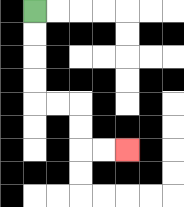{'start': '[1, 0]', 'end': '[5, 6]', 'path_directions': 'D,D,D,D,R,R,D,D,R,R', 'path_coordinates': '[[1, 0], [1, 1], [1, 2], [1, 3], [1, 4], [2, 4], [3, 4], [3, 5], [3, 6], [4, 6], [5, 6]]'}